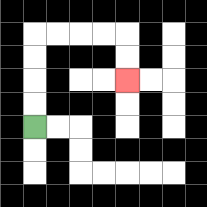{'start': '[1, 5]', 'end': '[5, 3]', 'path_directions': 'U,U,U,U,R,R,R,R,D,D', 'path_coordinates': '[[1, 5], [1, 4], [1, 3], [1, 2], [1, 1], [2, 1], [3, 1], [4, 1], [5, 1], [5, 2], [5, 3]]'}